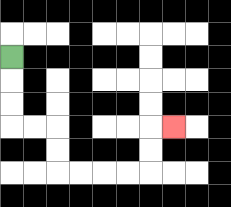{'start': '[0, 2]', 'end': '[7, 5]', 'path_directions': 'D,D,D,R,R,D,D,R,R,R,R,U,U,R', 'path_coordinates': '[[0, 2], [0, 3], [0, 4], [0, 5], [1, 5], [2, 5], [2, 6], [2, 7], [3, 7], [4, 7], [5, 7], [6, 7], [6, 6], [6, 5], [7, 5]]'}